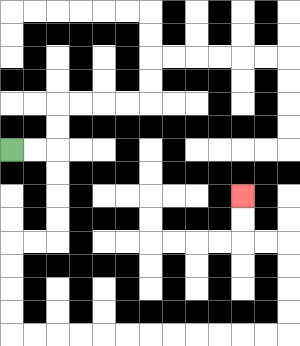{'start': '[0, 6]', 'end': '[10, 8]', 'path_directions': 'R,R,D,D,D,D,L,L,D,D,D,D,R,R,R,R,R,R,R,R,R,R,R,R,U,U,U,U,L,L,U,U', 'path_coordinates': '[[0, 6], [1, 6], [2, 6], [2, 7], [2, 8], [2, 9], [2, 10], [1, 10], [0, 10], [0, 11], [0, 12], [0, 13], [0, 14], [1, 14], [2, 14], [3, 14], [4, 14], [5, 14], [6, 14], [7, 14], [8, 14], [9, 14], [10, 14], [11, 14], [12, 14], [12, 13], [12, 12], [12, 11], [12, 10], [11, 10], [10, 10], [10, 9], [10, 8]]'}